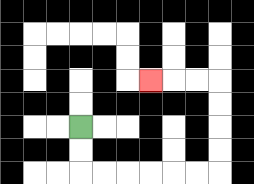{'start': '[3, 5]', 'end': '[6, 3]', 'path_directions': 'D,D,R,R,R,R,R,R,U,U,U,U,L,L,L', 'path_coordinates': '[[3, 5], [3, 6], [3, 7], [4, 7], [5, 7], [6, 7], [7, 7], [8, 7], [9, 7], [9, 6], [9, 5], [9, 4], [9, 3], [8, 3], [7, 3], [6, 3]]'}